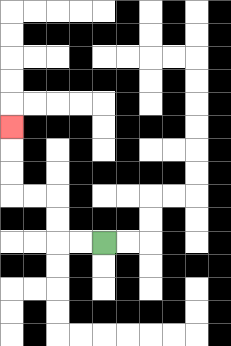{'start': '[4, 10]', 'end': '[0, 5]', 'path_directions': 'L,L,U,U,L,L,U,U,U', 'path_coordinates': '[[4, 10], [3, 10], [2, 10], [2, 9], [2, 8], [1, 8], [0, 8], [0, 7], [0, 6], [0, 5]]'}